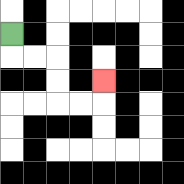{'start': '[0, 1]', 'end': '[4, 3]', 'path_directions': 'D,R,R,D,D,R,R,U', 'path_coordinates': '[[0, 1], [0, 2], [1, 2], [2, 2], [2, 3], [2, 4], [3, 4], [4, 4], [4, 3]]'}